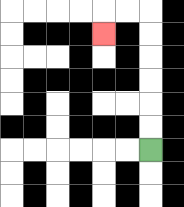{'start': '[6, 6]', 'end': '[4, 1]', 'path_directions': 'U,U,U,U,U,U,L,L,D', 'path_coordinates': '[[6, 6], [6, 5], [6, 4], [6, 3], [6, 2], [6, 1], [6, 0], [5, 0], [4, 0], [4, 1]]'}